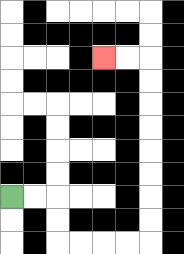{'start': '[0, 8]', 'end': '[4, 2]', 'path_directions': 'R,R,D,D,R,R,R,R,U,U,U,U,U,U,U,U,L,L', 'path_coordinates': '[[0, 8], [1, 8], [2, 8], [2, 9], [2, 10], [3, 10], [4, 10], [5, 10], [6, 10], [6, 9], [6, 8], [6, 7], [6, 6], [6, 5], [6, 4], [6, 3], [6, 2], [5, 2], [4, 2]]'}